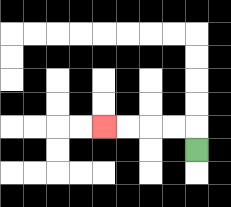{'start': '[8, 6]', 'end': '[4, 5]', 'path_directions': 'U,L,L,L,L', 'path_coordinates': '[[8, 6], [8, 5], [7, 5], [6, 5], [5, 5], [4, 5]]'}